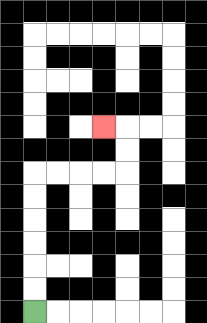{'start': '[1, 13]', 'end': '[4, 5]', 'path_directions': 'U,U,U,U,U,U,R,R,R,R,U,U,L', 'path_coordinates': '[[1, 13], [1, 12], [1, 11], [1, 10], [1, 9], [1, 8], [1, 7], [2, 7], [3, 7], [4, 7], [5, 7], [5, 6], [5, 5], [4, 5]]'}